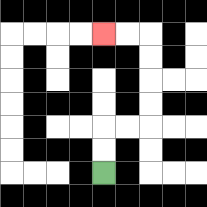{'start': '[4, 7]', 'end': '[4, 1]', 'path_directions': 'U,U,R,R,U,U,U,U,L,L', 'path_coordinates': '[[4, 7], [4, 6], [4, 5], [5, 5], [6, 5], [6, 4], [6, 3], [6, 2], [6, 1], [5, 1], [4, 1]]'}